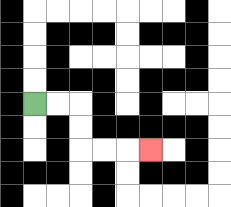{'start': '[1, 4]', 'end': '[6, 6]', 'path_directions': 'R,R,D,D,R,R,R', 'path_coordinates': '[[1, 4], [2, 4], [3, 4], [3, 5], [3, 6], [4, 6], [5, 6], [6, 6]]'}